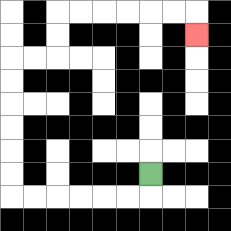{'start': '[6, 7]', 'end': '[8, 1]', 'path_directions': 'D,L,L,L,L,L,L,U,U,U,U,U,U,R,R,U,U,R,R,R,R,R,R,D', 'path_coordinates': '[[6, 7], [6, 8], [5, 8], [4, 8], [3, 8], [2, 8], [1, 8], [0, 8], [0, 7], [0, 6], [0, 5], [0, 4], [0, 3], [0, 2], [1, 2], [2, 2], [2, 1], [2, 0], [3, 0], [4, 0], [5, 0], [6, 0], [7, 0], [8, 0], [8, 1]]'}